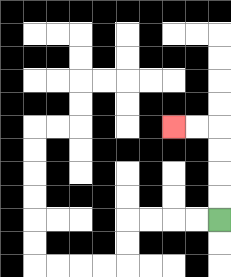{'start': '[9, 9]', 'end': '[7, 5]', 'path_directions': 'U,U,U,U,L,L', 'path_coordinates': '[[9, 9], [9, 8], [9, 7], [9, 6], [9, 5], [8, 5], [7, 5]]'}